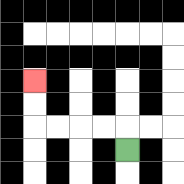{'start': '[5, 6]', 'end': '[1, 3]', 'path_directions': 'U,L,L,L,L,U,U', 'path_coordinates': '[[5, 6], [5, 5], [4, 5], [3, 5], [2, 5], [1, 5], [1, 4], [1, 3]]'}